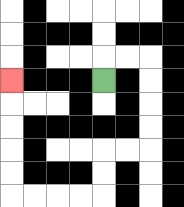{'start': '[4, 3]', 'end': '[0, 3]', 'path_directions': 'U,R,R,D,D,D,D,L,L,D,D,L,L,L,L,U,U,U,U,U', 'path_coordinates': '[[4, 3], [4, 2], [5, 2], [6, 2], [6, 3], [6, 4], [6, 5], [6, 6], [5, 6], [4, 6], [4, 7], [4, 8], [3, 8], [2, 8], [1, 8], [0, 8], [0, 7], [0, 6], [0, 5], [0, 4], [0, 3]]'}